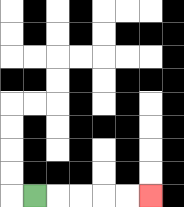{'start': '[1, 8]', 'end': '[6, 8]', 'path_directions': 'R,R,R,R,R', 'path_coordinates': '[[1, 8], [2, 8], [3, 8], [4, 8], [5, 8], [6, 8]]'}